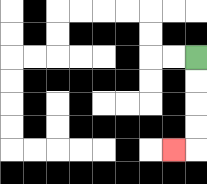{'start': '[8, 2]', 'end': '[7, 6]', 'path_directions': 'D,D,D,D,L', 'path_coordinates': '[[8, 2], [8, 3], [8, 4], [8, 5], [8, 6], [7, 6]]'}